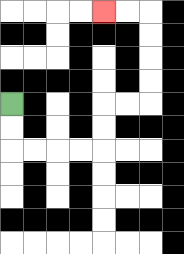{'start': '[0, 4]', 'end': '[4, 0]', 'path_directions': 'D,D,R,R,R,R,U,U,R,R,U,U,U,U,L,L', 'path_coordinates': '[[0, 4], [0, 5], [0, 6], [1, 6], [2, 6], [3, 6], [4, 6], [4, 5], [4, 4], [5, 4], [6, 4], [6, 3], [6, 2], [6, 1], [6, 0], [5, 0], [4, 0]]'}